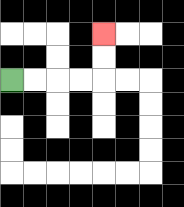{'start': '[0, 3]', 'end': '[4, 1]', 'path_directions': 'R,R,R,R,U,U', 'path_coordinates': '[[0, 3], [1, 3], [2, 3], [3, 3], [4, 3], [4, 2], [4, 1]]'}